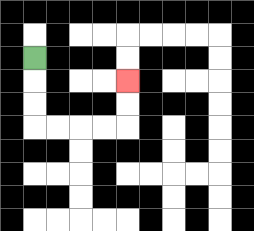{'start': '[1, 2]', 'end': '[5, 3]', 'path_directions': 'D,D,D,R,R,R,R,U,U', 'path_coordinates': '[[1, 2], [1, 3], [1, 4], [1, 5], [2, 5], [3, 5], [4, 5], [5, 5], [5, 4], [5, 3]]'}